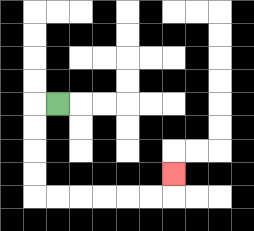{'start': '[2, 4]', 'end': '[7, 7]', 'path_directions': 'L,D,D,D,D,R,R,R,R,R,R,U', 'path_coordinates': '[[2, 4], [1, 4], [1, 5], [1, 6], [1, 7], [1, 8], [2, 8], [3, 8], [4, 8], [5, 8], [6, 8], [7, 8], [7, 7]]'}